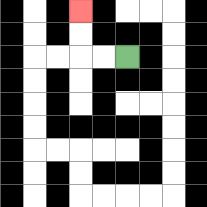{'start': '[5, 2]', 'end': '[3, 0]', 'path_directions': 'L,L,U,U', 'path_coordinates': '[[5, 2], [4, 2], [3, 2], [3, 1], [3, 0]]'}